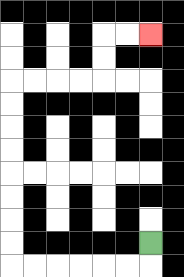{'start': '[6, 10]', 'end': '[6, 1]', 'path_directions': 'D,L,L,L,L,L,L,U,U,U,U,U,U,U,U,R,R,R,R,U,U,R,R', 'path_coordinates': '[[6, 10], [6, 11], [5, 11], [4, 11], [3, 11], [2, 11], [1, 11], [0, 11], [0, 10], [0, 9], [0, 8], [0, 7], [0, 6], [0, 5], [0, 4], [0, 3], [1, 3], [2, 3], [3, 3], [4, 3], [4, 2], [4, 1], [5, 1], [6, 1]]'}